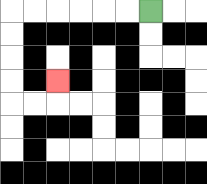{'start': '[6, 0]', 'end': '[2, 3]', 'path_directions': 'L,L,L,L,L,L,D,D,D,D,R,R,U', 'path_coordinates': '[[6, 0], [5, 0], [4, 0], [3, 0], [2, 0], [1, 0], [0, 0], [0, 1], [0, 2], [0, 3], [0, 4], [1, 4], [2, 4], [2, 3]]'}